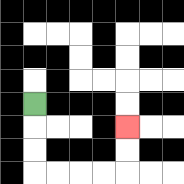{'start': '[1, 4]', 'end': '[5, 5]', 'path_directions': 'D,D,D,R,R,R,R,U,U', 'path_coordinates': '[[1, 4], [1, 5], [1, 6], [1, 7], [2, 7], [3, 7], [4, 7], [5, 7], [5, 6], [5, 5]]'}